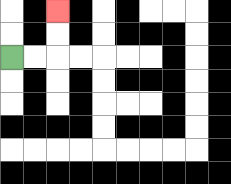{'start': '[0, 2]', 'end': '[2, 0]', 'path_directions': 'R,R,U,U', 'path_coordinates': '[[0, 2], [1, 2], [2, 2], [2, 1], [2, 0]]'}